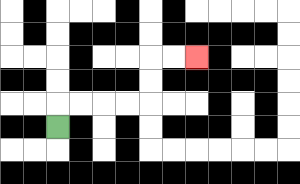{'start': '[2, 5]', 'end': '[8, 2]', 'path_directions': 'U,R,R,R,R,U,U,R,R', 'path_coordinates': '[[2, 5], [2, 4], [3, 4], [4, 4], [5, 4], [6, 4], [6, 3], [6, 2], [7, 2], [8, 2]]'}